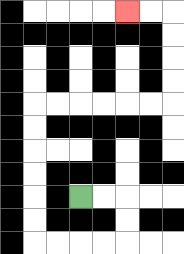{'start': '[3, 8]', 'end': '[5, 0]', 'path_directions': 'R,R,D,D,L,L,L,L,U,U,U,U,U,U,R,R,R,R,R,R,U,U,U,U,L,L', 'path_coordinates': '[[3, 8], [4, 8], [5, 8], [5, 9], [5, 10], [4, 10], [3, 10], [2, 10], [1, 10], [1, 9], [1, 8], [1, 7], [1, 6], [1, 5], [1, 4], [2, 4], [3, 4], [4, 4], [5, 4], [6, 4], [7, 4], [7, 3], [7, 2], [7, 1], [7, 0], [6, 0], [5, 0]]'}